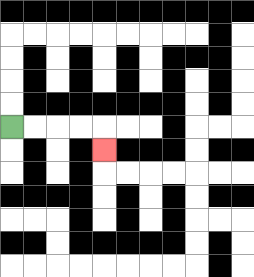{'start': '[0, 5]', 'end': '[4, 6]', 'path_directions': 'R,R,R,R,D', 'path_coordinates': '[[0, 5], [1, 5], [2, 5], [3, 5], [4, 5], [4, 6]]'}